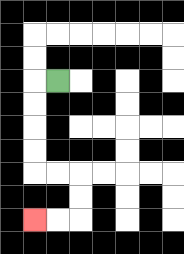{'start': '[2, 3]', 'end': '[1, 9]', 'path_directions': 'L,D,D,D,D,R,R,D,D,L,L', 'path_coordinates': '[[2, 3], [1, 3], [1, 4], [1, 5], [1, 6], [1, 7], [2, 7], [3, 7], [3, 8], [3, 9], [2, 9], [1, 9]]'}